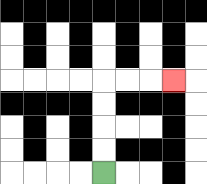{'start': '[4, 7]', 'end': '[7, 3]', 'path_directions': 'U,U,U,U,R,R,R', 'path_coordinates': '[[4, 7], [4, 6], [4, 5], [4, 4], [4, 3], [5, 3], [6, 3], [7, 3]]'}